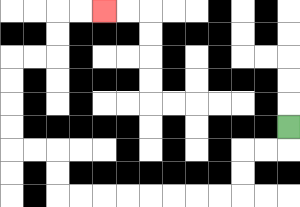{'start': '[12, 5]', 'end': '[4, 0]', 'path_directions': 'D,L,L,D,D,L,L,L,L,L,L,L,L,U,U,L,L,U,U,U,U,R,R,U,U,R,R', 'path_coordinates': '[[12, 5], [12, 6], [11, 6], [10, 6], [10, 7], [10, 8], [9, 8], [8, 8], [7, 8], [6, 8], [5, 8], [4, 8], [3, 8], [2, 8], [2, 7], [2, 6], [1, 6], [0, 6], [0, 5], [0, 4], [0, 3], [0, 2], [1, 2], [2, 2], [2, 1], [2, 0], [3, 0], [4, 0]]'}